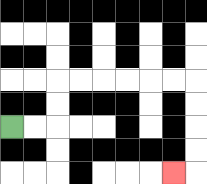{'start': '[0, 5]', 'end': '[7, 7]', 'path_directions': 'R,R,U,U,R,R,R,R,R,R,D,D,D,D,L', 'path_coordinates': '[[0, 5], [1, 5], [2, 5], [2, 4], [2, 3], [3, 3], [4, 3], [5, 3], [6, 3], [7, 3], [8, 3], [8, 4], [8, 5], [8, 6], [8, 7], [7, 7]]'}